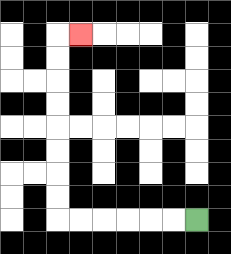{'start': '[8, 9]', 'end': '[3, 1]', 'path_directions': 'L,L,L,L,L,L,U,U,U,U,U,U,U,U,R', 'path_coordinates': '[[8, 9], [7, 9], [6, 9], [5, 9], [4, 9], [3, 9], [2, 9], [2, 8], [2, 7], [2, 6], [2, 5], [2, 4], [2, 3], [2, 2], [2, 1], [3, 1]]'}